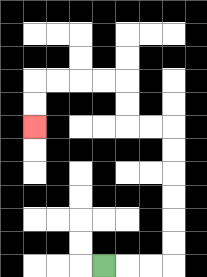{'start': '[4, 11]', 'end': '[1, 5]', 'path_directions': 'R,R,R,U,U,U,U,U,U,L,L,U,U,L,L,L,L,D,D', 'path_coordinates': '[[4, 11], [5, 11], [6, 11], [7, 11], [7, 10], [7, 9], [7, 8], [7, 7], [7, 6], [7, 5], [6, 5], [5, 5], [5, 4], [5, 3], [4, 3], [3, 3], [2, 3], [1, 3], [1, 4], [1, 5]]'}